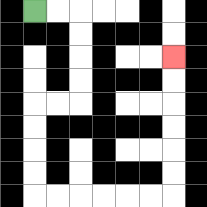{'start': '[1, 0]', 'end': '[7, 2]', 'path_directions': 'R,R,D,D,D,D,L,L,D,D,D,D,R,R,R,R,R,R,U,U,U,U,U,U', 'path_coordinates': '[[1, 0], [2, 0], [3, 0], [3, 1], [3, 2], [3, 3], [3, 4], [2, 4], [1, 4], [1, 5], [1, 6], [1, 7], [1, 8], [2, 8], [3, 8], [4, 8], [5, 8], [6, 8], [7, 8], [7, 7], [7, 6], [7, 5], [7, 4], [7, 3], [7, 2]]'}